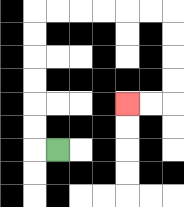{'start': '[2, 6]', 'end': '[5, 4]', 'path_directions': 'L,U,U,U,U,U,U,R,R,R,R,R,R,D,D,D,D,L,L', 'path_coordinates': '[[2, 6], [1, 6], [1, 5], [1, 4], [1, 3], [1, 2], [1, 1], [1, 0], [2, 0], [3, 0], [4, 0], [5, 0], [6, 0], [7, 0], [7, 1], [7, 2], [7, 3], [7, 4], [6, 4], [5, 4]]'}